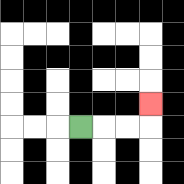{'start': '[3, 5]', 'end': '[6, 4]', 'path_directions': 'R,R,R,U', 'path_coordinates': '[[3, 5], [4, 5], [5, 5], [6, 5], [6, 4]]'}